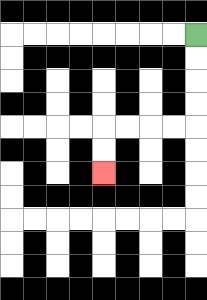{'start': '[8, 1]', 'end': '[4, 7]', 'path_directions': 'D,D,D,D,L,L,L,L,D,D', 'path_coordinates': '[[8, 1], [8, 2], [8, 3], [8, 4], [8, 5], [7, 5], [6, 5], [5, 5], [4, 5], [4, 6], [4, 7]]'}